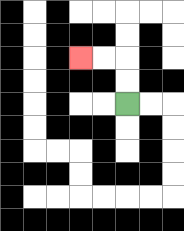{'start': '[5, 4]', 'end': '[3, 2]', 'path_directions': 'U,U,L,L', 'path_coordinates': '[[5, 4], [5, 3], [5, 2], [4, 2], [3, 2]]'}